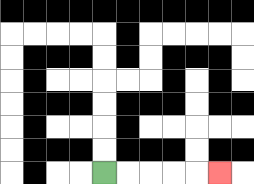{'start': '[4, 7]', 'end': '[9, 7]', 'path_directions': 'R,R,R,R,R', 'path_coordinates': '[[4, 7], [5, 7], [6, 7], [7, 7], [8, 7], [9, 7]]'}